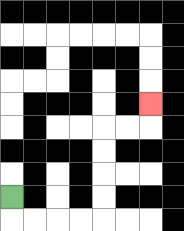{'start': '[0, 8]', 'end': '[6, 4]', 'path_directions': 'D,R,R,R,R,U,U,U,U,R,R,U', 'path_coordinates': '[[0, 8], [0, 9], [1, 9], [2, 9], [3, 9], [4, 9], [4, 8], [4, 7], [4, 6], [4, 5], [5, 5], [6, 5], [6, 4]]'}